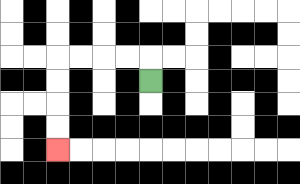{'start': '[6, 3]', 'end': '[2, 6]', 'path_directions': 'U,L,L,L,L,D,D,D,D', 'path_coordinates': '[[6, 3], [6, 2], [5, 2], [4, 2], [3, 2], [2, 2], [2, 3], [2, 4], [2, 5], [2, 6]]'}